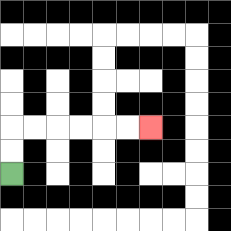{'start': '[0, 7]', 'end': '[6, 5]', 'path_directions': 'U,U,R,R,R,R,R,R', 'path_coordinates': '[[0, 7], [0, 6], [0, 5], [1, 5], [2, 5], [3, 5], [4, 5], [5, 5], [6, 5]]'}